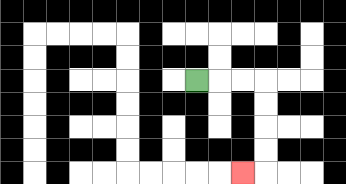{'start': '[8, 3]', 'end': '[10, 7]', 'path_directions': 'R,R,R,D,D,D,D,L', 'path_coordinates': '[[8, 3], [9, 3], [10, 3], [11, 3], [11, 4], [11, 5], [11, 6], [11, 7], [10, 7]]'}